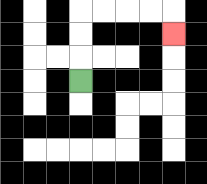{'start': '[3, 3]', 'end': '[7, 1]', 'path_directions': 'U,U,U,R,R,R,R,D', 'path_coordinates': '[[3, 3], [3, 2], [3, 1], [3, 0], [4, 0], [5, 0], [6, 0], [7, 0], [7, 1]]'}